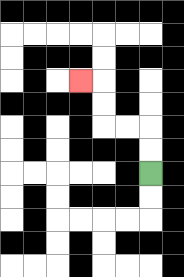{'start': '[6, 7]', 'end': '[3, 3]', 'path_directions': 'U,U,L,L,U,U,L', 'path_coordinates': '[[6, 7], [6, 6], [6, 5], [5, 5], [4, 5], [4, 4], [4, 3], [3, 3]]'}